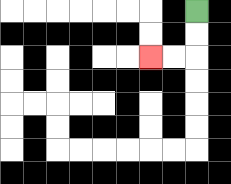{'start': '[8, 0]', 'end': '[6, 2]', 'path_directions': 'D,D,L,L', 'path_coordinates': '[[8, 0], [8, 1], [8, 2], [7, 2], [6, 2]]'}